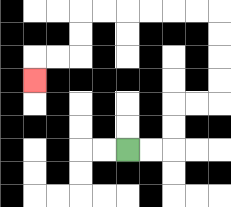{'start': '[5, 6]', 'end': '[1, 3]', 'path_directions': 'R,R,U,U,R,R,U,U,U,U,L,L,L,L,L,L,D,D,L,L,D', 'path_coordinates': '[[5, 6], [6, 6], [7, 6], [7, 5], [7, 4], [8, 4], [9, 4], [9, 3], [9, 2], [9, 1], [9, 0], [8, 0], [7, 0], [6, 0], [5, 0], [4, 0], [3, 0], [3, 1], [3, 2], [2, 2], [1, 2], [1, 3]]'}